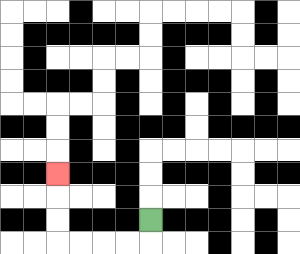{'start': '[6, 9]', 'end': '[2, 7]', 'path_directions': 'D,L,L,L,L,U,U,U', 'path_coordinates': '[[6, 9], [6, 10], [5, 10], [4, 10], [3, 10], [2, 10], [2, 9], [2, 8], [2, 7]]'}